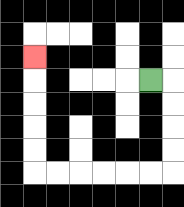{'start': '[6, 3]', 'end': '[1, 2]', 'path_directions': 'R,D,D,D,D,L,L,L,L,L,L,U,U,U,U,U', 'path_coordinates': '[[6, 3], [7, 3], [7, 4], [7, 5], [7, 6], [7, 7], [6, 7], [5, 7], [4, 7], [3, 7], [2, 7], [1, 7], [1, 6], [1, 5], [1, 4], [1, 3], [1, 2]]'}